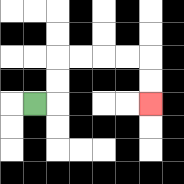{'start': '[1, 4]', 'end': '[6, 4]', 'path_directions': 'R,U,U,R,R,R,R,D,D', 'path_coordinates': '[[1, 4], [2, 4], [2, 3], [2, 2], [3, 2], [4, 2], [5, 2], [6, 2], [6, 3], [6, 4]]'}